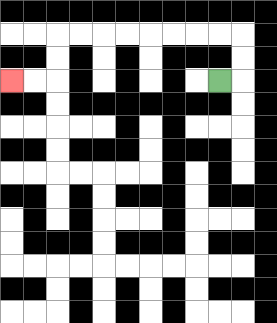{'start': '[9, 3]', 'end': '[0, 3]', 'path_directions': 'R,U,U,L,L,L,L,L,L,L,L,D,D,L,L', 'path_coordinates': '[[9, 3], [10, 3], [10, 2], [10, 1], [9, 1], [8, 1], [7, 1], [6, 1], [5, 1], [4, 1], [3, 1], [2, 1], [2, 2], [2, 3], [1, 3], [0, 3]]'}